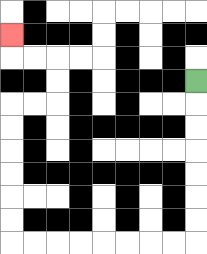{'start': '[8, 3]', 'end': '[0, 1]', 'path_directions': 'D,D,D,D,D,D,D,L,L,L,L,L,L,L,L,U,U,U,U,U,U,R,R,U,U,L,L,U', 'path_coordinates': '[[8, 3], [8, 4], [8, 5], [8, 6], [8, 7], [8, 8], [8, 9], [8, 10], [7, 10], [6, 10], [5, 10], [4, 10], [3, 10], [2, 10], [1, 10], [0, 10], [0, 9], [0, 8], [0, 7], [0, 6], [0, 5], [0, 4], [1, 4], [2, 4], [2, 3], [2, 2], [1, 2], [0, 2], [0, 1]]'}